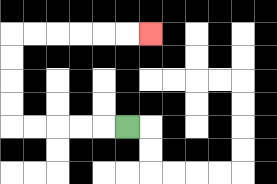{'start': '[5, 5]', 'end': '[6, 1]', 'path_directions': 'L,L,L,L,L,U,U,U,U,R,R,R,R,R,R', 'path_coordinates': '[[5, 5], [4, 5], [3, 5], [2, 5], [1, 5], [0, 5], [0, 4], [0, 3], [0, 2], [0, 1], [1, 1], [2, 1], [3, 1], [4, 1], [5, 1], [6, 1]]'}